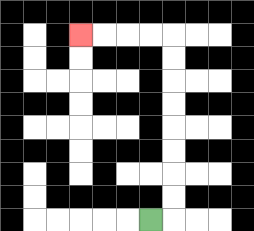{'start': '[6, 9]', 'end': '[3, 1]', 'path_directions': 'R,U,U,U,U,U,U,U,U,L,L,L,L', 'path_coordinates': '[[6, 9], [7, 9], [7, 8], [7, 7], [7, 6], [7, 5], [7, 4], [7, 3], [7, 2], [7, 1], [6, 1], [5, 1], [4, 1], [3, 1]]'}